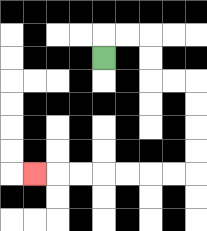{'start': '[4, 2]', 'end': '[1, 7]', 'path_directions': 'U,R,R,D,D,R,R,D,D,D,D,L,L,L,L,L,L,L', 'path_coordinates': '[[4, 2], [4, 1], [5, 1], [6, 1], [6, 2], [6, 3], [7, 3], [8, 3], [8, 4], [8, 5], [8, 6], [8, 7], [7, 7], [6, 7], [5, 7], [4, 7], [3, 7], [2, 7], [1, 7]]'}